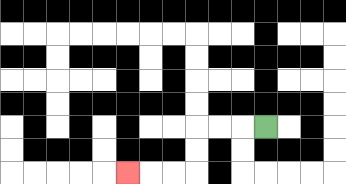{'start': '[11, 5]', 'end': '[5, 7]', 'path_directions': 'L,L,L,D,D,L,L,L', 'path_coordinates': '[[11, 5], [10, 5], [9, 5], [8, 5], [8, 6], [8, 7], [7, 7], [6, 7], [5, 7]]'}